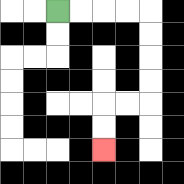{'start': '[2, 0]', 'end': '[4, 6]', 'path_directions': 'R,R,R,R,D,D,D,D,L,L,D,D', 'path_coordinates': '[[2, 0], [3, 0], [4, 0], [5, 0], [6, 0], [6, 1], [6, 2], [6, 3], [6, 4], [5, 4], [4, 4], [4, 5], [4, 6]]'}